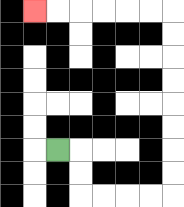{'start': '[2, 6]', 'end': '[1, 0]', 'path_directions': 'R,D,D,R,R,R,R,U,U,U,U,U,U,U,U,L,L,L,L,L,L', 'path_coordinates': '[[2, 6], [3, 6], [3, 7], [3, 8], [4, 8], [5, 8], [6, 8], [7, 8], [7, 7], [7, 6], [7, 5], [7, 4], [7, 3], [7, 2], [7, 1], [7, 0], [6, 0], [5, 0], [4, 0], [3, 0], [2, 0], [1, 0]]'}